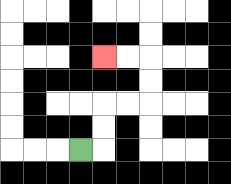{'start': '[3, 6]', 'end': '[4, 2]', 'path_directions': 'R,U,U,R,R,U,U,L,L', 'path_coordinates': '[[3, 6], [4, 6], [4, 5], [4, 4], [5, 4], [6, 4], [6, 3], [6, 2], [5, 2], [4, 2]]'}